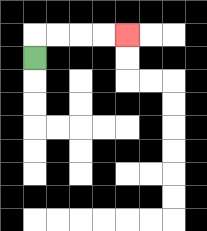{'start': '[1, 2]', 'end': '[5, 1]', 'path_directions': 'U,R,R,R,R', 'path_coordinates': '[[1, 2], [1, 1], [2, 1], [3, 1], [4, 1], [5, 1]]'}